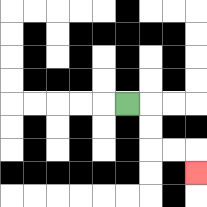{'start': '[5, 4]', 'end': '[8, 7]', 'path_directions': 'R,D,D,R,R,D', 'path_coordinates': '[[5, 4], [6, 4], [6, 5], [6, 6], [7, 6], [8, 6], [8, 7]]'}